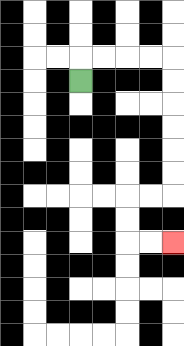{'start': '[3, 3]', 'end': '[7, 10]', 'path_directions': 'U,R,R,R,R,D,D,D,D,D,D,L,L,D,D,R,R', 'path_coordinates': '[[3, 3], [3, 2], [4, 2], [5, 2], [6, 2], [7, 2], [7, 3], [7, 4], [7, 5], [7, 6], [7, 7], [7, 8], [6, 8], [5, 8], [5, 9], [5, 10], [6, 10], [7, 10]]'}